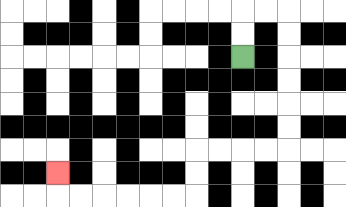{'start': '[10, 2]', 'end': '[2, 7]', 'path_directions': 'U,U,R,R,D,D,D,D,D,D,L,L,L,L,D,D,L,L,L,L,L,L,U', 'path_coordinates': '[[10, 2], [10, 1], [10, 0], [11, 0], [12, 0], [12, 1], [12, 2], [12, 3], [12, 4], [12, 5], [12, 6], [11, 6], [10, 6], [9, 6], [8, 6], [8, 7], [8, 8], [7, 8], [6, 8], [5, 8], [4, 8], [3, 8], [2, 8], [2, 7]]'}